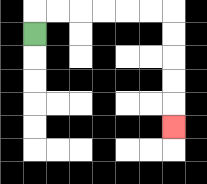{'start': '[1, 1]', 'end': '[7, 5]', 'path_directions': 'U,R,R,R,R,R,R,D,D,D,D,D', 'path_coordinates': '[[1, 1], [1, 0], [2, 0], [3, 0], [4, 0], [5, 0], [6, 0], [7, 0], [7, 1], [7, 2], [7, 3], [7, 4], [7, 5]]'}